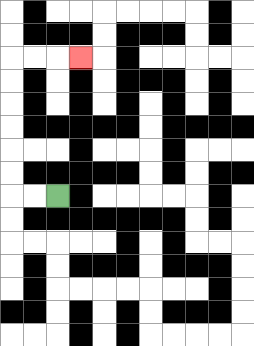{'start': '[2, 8]', 'end': '[3, 2]', 'path_directions': 'L,L,U,U,U,U,U,U,R,R,R', 'path_coordinates': '[[2, 8], [1, 8], [0, 8], [0, 7], [0, 6], [0, 5], [0, 4], [0, 3], [0, 2], [1, 2], [2, 2], [3, 2]]'}